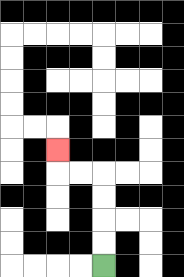{'start': '[4, 11]', 'end': '[2, 6]', 'path_directions': 'U,U,U,U,L,L,U', 'path_coordinates': '[[4, 11], [4, 10], [4, 9], [4, 8], [4, 7], [3, 7], [2, 7], [2, 6]]'}